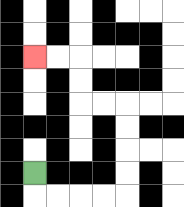{'start': '[1, 7]', 'end': '[1, 2]', 'path_directions': 'D,R,R,R,R,U,U,U,U,L,L,U,U,L,L', 'path_coordinates': '[[1, 7], [1, 8], [2, 8], [3, 8], [4, 8], [5, 8], [5, 7], [5, 6], [5, 5], [5, 4], [4, 4], [3, 4], [3, 3], [3, 2], [2, 2], [1, 2]]'}